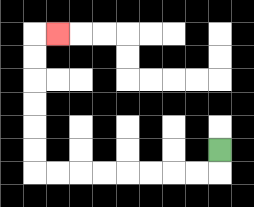{'start': '[9, 6]', 'end': '[2, 1]', 'path_directions': 'D,L,L,L,L,L,L,L,L,U,U,U,U,U,U,R', 'path_coordinates': '[[9, 6], [9, 7], [8, 7], [7, 7], [6, 7], [5, 7], [4, 7], [3, 7], [2, 7], [1, 7], [1, 6], [1, 5], [1, 4], [1, 3], [1, 2], [1, 1], [2, 1]]'}